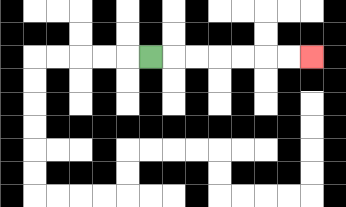{'start': '[6, 2]', 'end': '[13, 2]', 'path_directions': 'R,R,R,R,R,R,R', 'path_coordinates': '[[6, 2], [7, 2], [8, 2], [9, 2], [10, 2], [11, 2], [12, 2], [13, 2]]'}